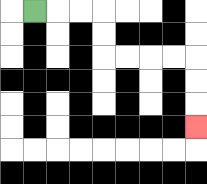{'start': '[1, 0]', 'end': '[8, 5]', 'path_directions': 'R,R,R,D,D,R,R,R,R,D,D,D', 'path_coordinates': '[[1, 0], [2, 0], [3, 0], [4, 0], [4, 1], [4, 2], [5, 2], [6, 2], [7, 2], [8, 2], [8, 3], [8, 4], [8, 5]]'}